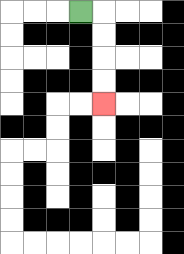{'start': '[3, 0]', 'end': '[4, 4]', 'path_directions': 'R,D,D,D,D', 'path_coordinates': '[[3, 0], [4, 0], [4, 1], [4, 2], [4, 3], [4, 4]]'}